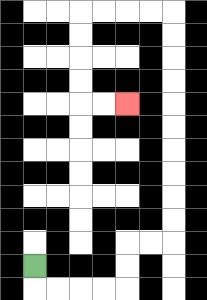{'start': '[1, 11]', 'end': '[5, 4]', 'path_directions': 'D,R,R,R,R,U,U,R,R,U,U,U,U,U,U,U,U,U,U,L,L,L,L,D,D,D,D,R,R', 'path_coordinates': '[[1, 11], [1, 12], [2, 12], [3, 12], [4, 12], [5, 12], [5, 11], [5, 10], [6, 10], [7, 10], [7, 9], [7, 8], [7, 7], [7, 6], [7, 5], [7, 4], [7, 3], [7, 2], [7, 1], [7, 0], [6, 0], [5, 0], [4, 0], [3, 0], [3, 1], [3, 2], [3, 3], [3, 4], [4, 4], [5, 4]]'}